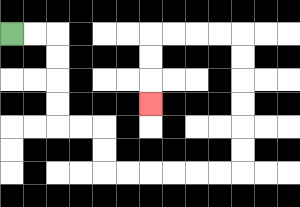{'start': '[0, 1]', 'end': '[6, 4]', 'path_directions': 'R,R,D,D,D,D,R,R,D,D,R,R,R,R,R,R,U,U,U,U,U,U,L,L,L,L,D,D,D', 'path_coordinates': '[[0, 1], [1, 1], [2, 1], [2, 2], [2, 3], [2, 4], [2, 5], [3, 5], [4, 5], [4, 6], [4, 7], [5, 7], [6, 7], [7, 7], [8, 7], [9, 7], [10, 7], [10, 6], [10, 5], [10, 4], [10, 3], [10, 2], [10, 1], [9, 1], [8, 1], [7, 1], [6, 1], [6, 2], [6, 3], [6, 4]]'}